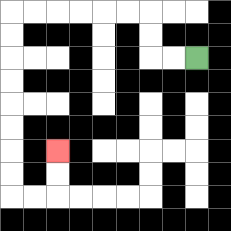{'start': '[8, 2]', 'end': '[2, 6]', 'path_directions': 'L,L,U,U,L,L,L,L,L,L,D,D,D,D,D,D,D,D,R,R,U,U', 'path_coordinates': '[[8, 2], [7, 2], [6, 2], [6, 1], [6, 0], [5, 0], [4, 0], [3, 0], [2, 0], [1, 0], [0, 0], [0, 1], [0, 2], [0, 3], [0, 4], [0, 5], [0, 6], [0, 7], [0, 8], [1, 8], [2, 8], [2, 7], [2, 6]]'}